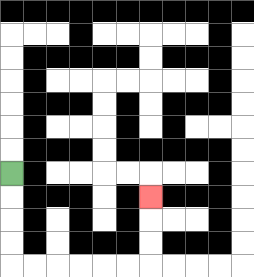{'start': '[0, 7]', 'end': '[6, 8]', 'path_directions': 'D,D,D,D,R,R,R,R,R,R,U,U,U', 'path_coordinates': '[[0, 7], [0, 8], [0, 9], [0, 10], [0, 11], [1, 11], [2, 11], [3, 11], [4, 11], [5, 11], [6, 11], [6, 10], [6, 9], [6, 8]]'}